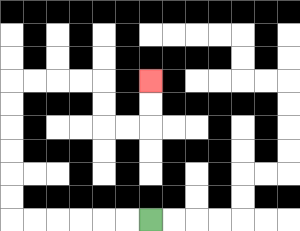{'start': '[6, 9]', 'end': '[6, 3]', 'path_directions': 'L,L,L,L,L,L,U,U,U,U,U,U,R,R,R,R,D,D,R,R,U,U', 'path_coordinates': '[[6, 9], [5, 9], [4, 9], [3, 9], [2, 9], [1, 9], [0, 9], [0, 8], [0, 7], [0, 6], [0, 5], [0, 4], [0, 3], [1, 3], [2, 3], [3, 3], [4, 3], [4, 4], [4, 5], [5, 5], [6, 5], [6, 4], [6, 3]]'}